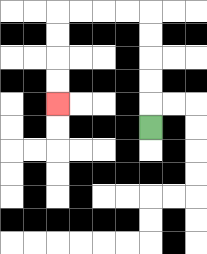{'start': '[6, 5]', 'end': '[2, 4]', 'path_directions': 'U,U,U,U,U,L,L,L,L,D,D,D,D', 'path_coordinates': '[[6, 5], [6, 4], [6, 3], [6, 2], [6, 1], [6, 0], [5, 0], [4, 0], [3, 0], [2, 0], [2, 1], [2, 2], [2, 3], [2, 4]]'}